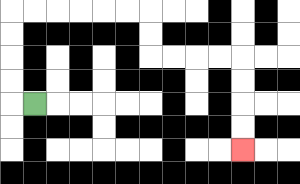{'start': '[1, 4]', 'end': '[10, 6]', 'path_directions': 'L,U,U,U,U,R,R,R,R,R,R,D,D,R,R,R,R,D,D,D,D', 'path_coordinates': '[[1, 4], [0, 4], [0, 3], [0, 2], [0, 1], [0, 0], [1, 0], [2, 0], [3, 0], [4, 0], [5, 0], [6, 0], [6, 1], [6, 2], [7, 2], [8, 2], [9, 2], [10, 2], [10, 3], [10, 4], [10, 5], [10, 6]]'}